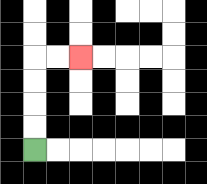{'start': '[1, 6]', 'end': '[3, 2]', 'path_directions': 'U,U,U,U,R,R', 'path_coordinates': '[[1, 6], [1, 5], [1, 4], [1, 3], [1, 2], [2, 2], [3, 2]]'}